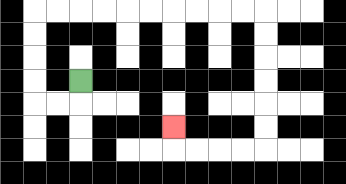{'start': '[3, 3]', 'end': '[7, 5]', 'path_directions': 'D,L,L,U,U,U,U,R,R,R,R,R,R,R,R,R,R,D,D,D,D,D,D,L,L,L,L,U', 'path_coordinates': '[[3, 3], [3, 4], [2, 4], [1, 4], [1, 3], [1, 2], [1, 1], [1, 0], [2, 0], [3, 0], [4, 0], [5, 0], [6, 0], [7, 0], [8, 0], [9, 0], [10, 0], [11, 0], [11, 1], [11, 2], [11, 3], [11, 4], [11, 5], [11, 6], [10, 6], [9, 6], [8, 6], [7, 6], [7, 5]]'}